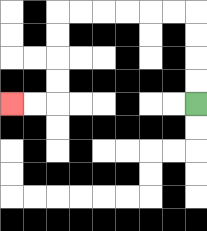{'start': '[8, 4]', 'end': '[0, 4]', 'path_directions': 'U,U,U,U,L,L,L,L,L,L,D,D,D,D,L,L', 'path_coordinates': '[[8, 4], [8, 3], [8, 2], [8, 1], [8, 0], [7, 0], [6, 0], [5, 0], [4, 0], [3, 0], [2, 0], [2, 1], [2, 2], [2, 3], [2, 4], [1, 4], [0, 4]]'}